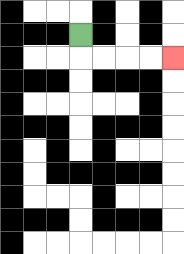{'start': '[3, 1]', 'end': '[7, 2]', 'path_directions': 'D,R,R,R,R', 'path_coordinates': '[[3, 1], [3, 2], [4, 2], [5, 2], [6, 2], [7, 2]]'}